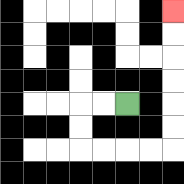{'start': '[5, 4]', 'end': '[7, 0]', 'path_directions': 'L,L,D,D,R,R,R,R,U,U,U,U,U,U', 'path_coordinates': '[[5, 4], [4, 4], [3, 4], [3, 5], [3, 6], [4, 6], [5, 6], [6, 6], [7, 6], [7, 5], [7, 4], [7, 3], [7, 2], [7, 1], [7, 0]]'}